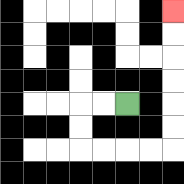{'start': '[5, 4]', 'end': '[7, 0]', 'path_directions': 'L,L,D,D,R,R,R,R,U,U,U,U,U,U', 'path_coordinates': '[[5, 4], [4, 4], [3, 4], [3, 5], [3, 6], [4, 6], [5, 6], [6, 6], [7, 6], [7, 5], [7, 4], [7, 3], [7, 2], [7, 1], [7, 0]]'}